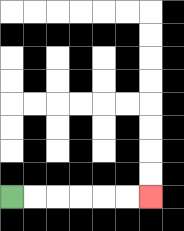{'start': '[0, 8]', 'end': '[6, 8]', 'path_directions': 'R,R,R,R,R,R', 'path_coordinates': '[[0, 8], [1, 8], [2, 8], [3, 8], [4, 8], [5, 8], [6, 8]]'}